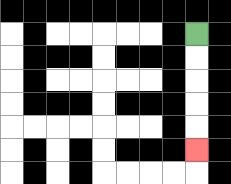{'start': '[8, 1]', 'end': '[8, 6]', 'path_directions': 'D,D,D,D,D', 'path_coordinates': '[[8, 1], [8, 2], [8, 3], [8, 4], [8, 5], [8, 6]]'}